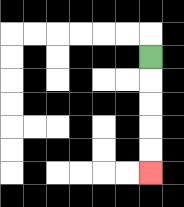{'start': '[6, 2]', 'end': '[6, 7]', 'path_directions': 'D,D,D,D,D', 'path_coordinates': '[[6, 2], [6, 3], [6, 4], [6, 5], [6, 6], [6, 7]]'}